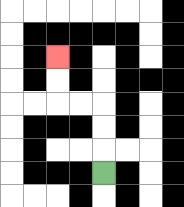{'start': '[4, 7]', 'end': '[2, 2]', 'path_directions': 'U,U,U,L,L,U,U', 'path_coordinates': '[[4, 7], [4, 6], [4, 5], [4, 4], [3, 4], [2, 4], [2, 3], [2, 2]]'}